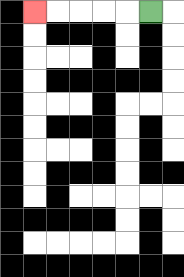{'start': '[6, 0]', 'end': '[1, 0]', 'path_directions': 'L,L,L,L,L', 'path_coordinates': '[[6, 0], [5, 0], [4, 0], [3, 0], [2, 0], [1, 0]]'}